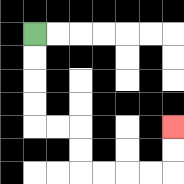{'start': '[1, 1]', 'end': '[7, 5]', 'path_directions': 'D,D,D,D,R,R,D,D,R,R,R,R,U,U', 'path_coordinates': '[[1, 1], [1, 2], [1, 3], [1, 4], [1, 5], [2, 5], [3, 5], [3, 6], [3, 7], [4, 7], [5, 7], [6, 7], [7, 7], [7, 6], [7, 5]]'}